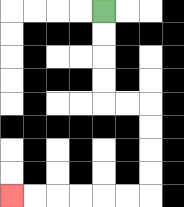{'start': '[4, 0]', 'end': '[0, 8]', 'path_directions': 'D,D,D,D,R,R,D,D,D,D,L,L,L,L,L,L', 'path_coordinates': '[[4, 0], [4, 1], [4, 2], [4, 3], [4, 4], [5, 4], [6, 4], [6, 5], [6, 6], [6, 7], [6, 8], [5, 8], [4, 8], [3, 8], [2, 8], [1, 8], [0, 8]]'}